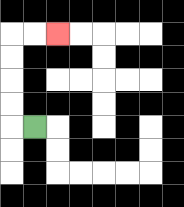{'start': '[1, 5]', 'end': '[2, 1]', 'path_directions': 'L,U,U,U,U,R,R', 'path_coordinates': '[[1, 5], [0, 5], [0, 4], [0, 3], [0, 2], [0, 1], [1, 1], [2, 1]]'}